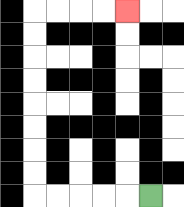{'start': '[6, 8]', 'end': '[5, 0]', 'path_directions': 'L,L,L,L,L,U,U,U,U,U,U,U,U,R,R,R,R', 'path_coordinates': '[[6, 8], [5, 8], [4, 8], [3, 8], [2, 8], [1, 8], [1, 7], [1, 6], [1, 5], [1, 4], [1, 3], [1, 2], [1, 1], [1, 0], [2, 0], [3, 0], [4, 0], [5, 0]]'}